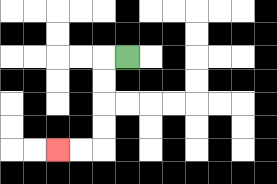{'start': '[5, 2]', 'end': '[2, 6]', 'path_directions': 'L,D,D,D,D,L,L', 'path_coordinates': '[[5, 2], [4, 2], [4, 3], [4, 4], [4, 5], [4, 6], [3, 6], [2, 6]]'}